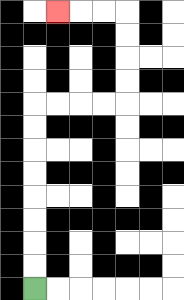{'start': '[1, 12]', 'end': '[2, 0]', 'path_directions': 'U,U,U,U,U,U,U,U,R,R,R,R,U,U,U,U,L,L,L', 'path_coordinates': '[[1, 12], [1, 11], [1, 10], [1, 9], [1, 8], [1, 7], [1, 6], [1, 5], [1, 4], [2, 4], [3, 4], [4, 4], [5, 4], [5, 3], [5, 2], [5, 1], [5, 0], [4, 0], [3, 0], [2, 0]]'}